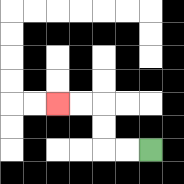{'start': '[6, 6]', 'end': '[2, 4]', 'path_directions': 'L,L,U,U,L,L', 'path_coordinates': '[[6, 6], [5, 6], [4, 6], [4, 5], [4, 4], [3, 4], [2, 4]]'}